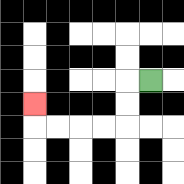{'start': '[6, 3]', 'end': '[1, 4]', 'path_directions': 'L,D,D,L,L,L,L,U', 'path_coordinates': '[[6, 3], [5, 3], [5, 4], [5, 5], [4, 5], [3, 5], [2, 5], [1, 5], [1, 4]]'}